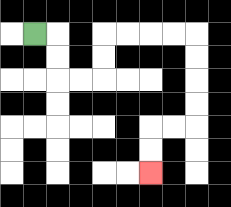{'start': '[1, 1]', 'end': '[6, 7]', 'path_directions': 'R,D,D,R,R,U,U,R,R,R,R,D,D,D,D,L,L,D,D', 'path_coordinates': '[[1, 1], [2, 1], [2, 2], [2, 3], [3, 3], [4, 3], [4, 2], [4, 1], [5, 1], [6, 1], [7, 1], [8, 1], [8, 2], [8, 3], [8, 4], [8, 5], [7, 5], [6, 5], [6, 6], [6, 7]]'}